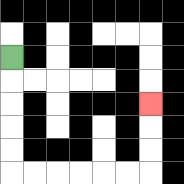{'start': '[0, 2]', 'end': '[6, 4]', 'path_directions': 'D,D,D,D,D,R,R,R,R,R,R,U,U,U', 'path_coordinates': '[[0, 2], [0, 3], [0, 4], [0, 5], [0, 6], [0, 7], [1, 7], [2, 7], [3, 7], [4, 7], [5, 7], [6, 7], [6, 6], [6, 5], [6, 4]]'}